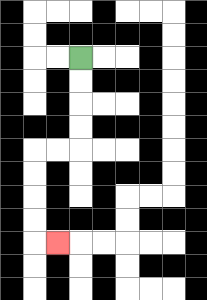{'start': '[3, 2]', 'end': '[2, 10]', 'path_directions': 'D,D,D,D,L,L,D,D,D,D,R', 'path_coordinates': '[[3, 2], [3, 3], [3, 4], [3, 5], [3, 6], [2, 6], [1, 6], [1, 7], [1, 8], [1, 9], [1, 10], [2, 10]]'}